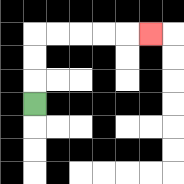{'start': '[1, 4]', 'end': '[6, 1]', 'path_directions': 'U,U,U,R,R,R,R,R', 'path_coordinates': '[[1, 4], [1, 3], [1, 2], [1, 1], [2, 1], [3, 1], [4, 1], [5, 1], [6, 1]]'}